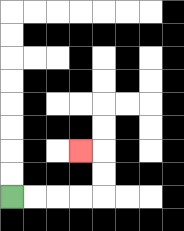{'start': '[0, 8]', 'end': '[3, 6]', 'path_directions': 'R,R,R,R,U,U,L', 'path_coordinates': '[[0, 8], [1, 8], [2, 8], [3, 8], [4, 8], [4, 7], [4, 6], [3, 6]]'}